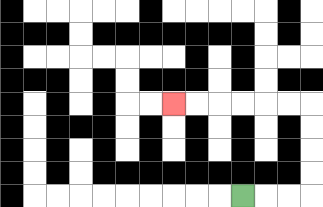{'start': '[10, 8]', 'end': '[7, 4]', 'path_directions': 'R,R,R,U,U,U,U,L,L,L,L,L,L', 'path_coordinates': '[[10, 8], [11, 8], [12, 8], [13, 8], [13, 7], [13, 6], [13, 5], [13, 4], [12, 4], [11, 4], [10, 4], [9, 4], [8, 4], [7, 4]]'}